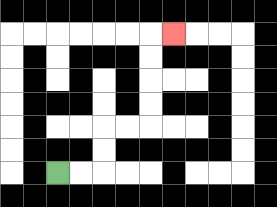{'start': '[2, 7]', 'end': '[7, 1]', 'path_directions': 'R,R,U,U,R,R,U,U,U,U,R', 'path_coordinates': '[[2, 7], [3, 7], [4, 7], [4, 6], [4, 5], [5, 5], [6, 5], [6, 4], [6, 3], [6, 2], [6, 1], [7, 1]]'}